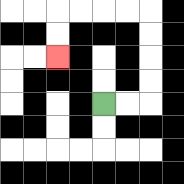{'start': '[4, 4]', 'end': '[2, 2]', 'path_directions': 'R,R,U,U,U,U,L,L,L,L,D,D', 'path_coordinates': '[[4, 4], [5, 4], [6, 4], [6, 3], [6, 2], [6, 1], [6, 0], [5, 0], [4, 0], [3, 0], [2, 0], [2, 1], [2, 2]]'}